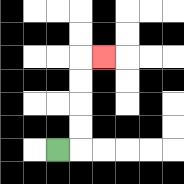{'start': '[2, 6]', 'end': '[4, 2]', 'path_directions': 'R,U,U,U,U,R', 'path_coordinates': '[[2, 6], [3, 6], [3, 5], [3, 4], [3, 3], [3, 2], [4, 2]]'}